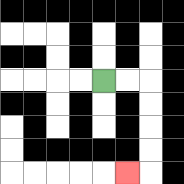{'start': '[4, 3]', 'end': '[5, 7]', 'path_directions': 'R,R,D,D,D,D,L', 'path_coordinates': '[[4, 3], [5, 3], [6, 3], [6, 4], [6, 5], [6, 6], [6, 7], [5, 7]]'}